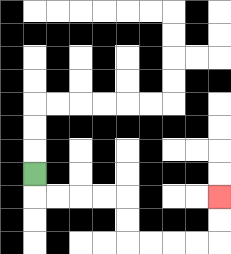{'start': '[1, 7]', 'end': '[9, 8]', 'path_directions': 'D,R,R,R,R,D,D,R,R,R,R,U,U', 'path_coordinates': '[[1, 7], [1, 8], [2, 8], [3, 8], [4, 8], [5, 8], [5, 9], [5, 10], [6, 10], [7, 10], [8, 10], [9, 10], [9, 9], [9, 8]]'}